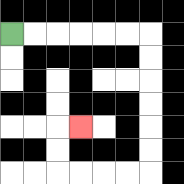{'start': '[0, 1]', 'end': '[3, 5]', 'path_directions': 'R,R,R,R,R,R,D,D,D,D,D,D,L,L,L,L,U,U,R', 'path_coordinates': '[[0, 1], [1, 1], [2, 1], [3, 1], [4, 1], [5, 1], [6, 1], [6, 2], [6, 3], [6, 4], [6, 5], [6, 6], [6, 7], [5, 7], [4, 7], [3, 7], [2, 7], [2, 6], [2, 5], [3, 5]]'}